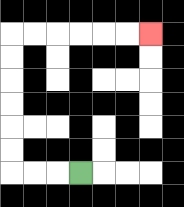{'start': '[3, 7]', 'end': '[6, 1]', 'path_directions': 'L,L,L,U,U,U,U,U,U,R,R,R,R,R,R', 'path_coordinates': '[[3, 7], [2, 7], [1, 7], [0, 7], [0, 6], [0, 5], [0, 4], [0, 3], [0, 2], [0, 1], [1, 1], [2, 1], [3, 1], [4, 1], [5, 1], [6, 1]]'}